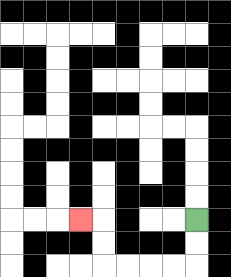{'start': '[8, 9]', 'end': '[3, 9]', 'path_directions': 'D,D,L,L,L,L,U,U,L', 'path_coordinates': '[[8, 9], [8, 10], [8, 11], [7, 11], [6, 11], [5, 11], [4, 11], [4, 10], [4, 9], [3, 9]]'}